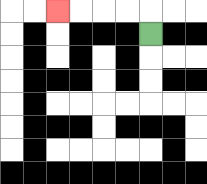{'start': '[6, 1]', 'end': '[2, 0]', 'path_directions': 'U,L,L,L,L', 'path_coordinates': '[[6, 1], [6, 0], [5, 0], [4, 0], [3, 0], [2, 0]]'}